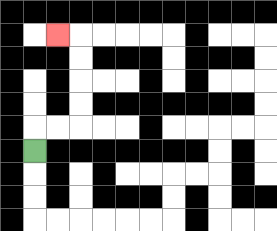{'start': '[1, 6]', 'end': '[2, 1]', 'path_directions': 'U,R,R,U,U,U,U,L', 'path_coordinates': '[[1, 6], [1, 5], [2, 5], [3, 5], [3, 4], [3, 3], [3, 2], [3, 1], [2, 1]]'}